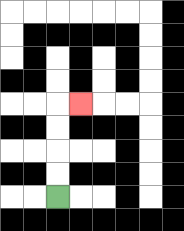{'start': '[2, 8]', 'end': '[3, 4]', 'path_directions': 'U,U,U,U,R', 'path_coordinates': '[[2, 8], [2, 7], [2, 6], [2, 5], [2, 4], [3, 4]]'}